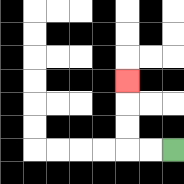{'start': '[7, 6]', 'end': '[5, 3]', 'path_directions': 'L,L,U,U,U', 'path_coordinates': '[[7, 6], [6, 6], [5, 6], [5, 5], [5, 4], [5, 3]]'}